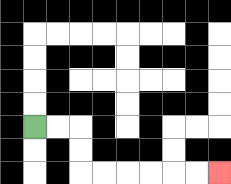{'start': '[1, 5]', 'end': '[9, 7]', 'path_directions': 'R,R,D,D,R,R,R,R,R,R', 'path_coordinates': '[[1, 5], [2, 5], [3, 5], [3, 6], [3, 7], [4, 7], [5, 7], [6, 7], [7, 7], [8, 7], [9, 7]]'}